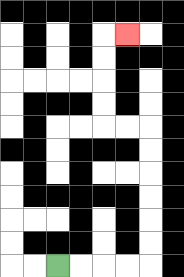{'start': '[2, 11]', 'end': '[5, 1]', 'path_directions': 'R,R,R,R,U,U,U,U,U,U,L,L,U,U,U,U,R', 'path_coordinates': '[[2, 11], [3, 11], [4, 11], [5, 11], [6, 11], [6, 10], [6, 9], [6, 8], [6, 7], [6, 6], [6, 5], [5, 5], [4, 5], [4, 4], [4, 3], [4, 2], [4, 1], [5, 1]]'}